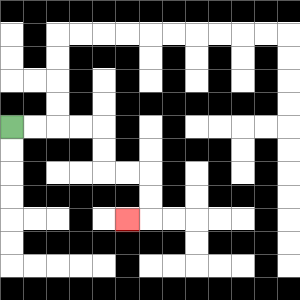{'start': '[0, 5]', 'end': '[5, 9]', 'path_directions': 'R,R,R,R,D,D,R,R,D,D,L', 'path_coordinates': '[[0, 5], [1, 5], [2, 5], [3, 5], [4, 5], [4, 6], [4, 7], [5, 7], [6, 7], [6, 8], [6, 9], [5, 9]]'}